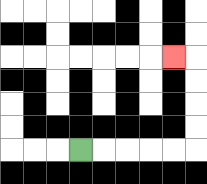{'start': '[3, 6]', 'end': '[7, 2]', 'path_directions': 'R,R,R,R,R,U,U,U,U,L', 'path_coordinates': '[[3, 6], [4, 6], [5, 6], [6, 6], [7, 6], [8, 6], [8, 5], [8, 4], [8, 3], [8, 2], [7, 2]]'}